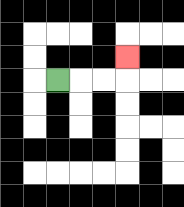{'start': '[2, 3]', 'end': '[5, 2]', 'path_directions': 'R,R,R,U', 'path_coordinates': '[[2, 3], [3, 3], [4, 3], [5, 3], [5, 2]]'}